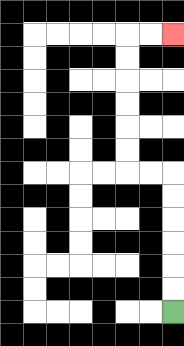{'start': '[7, 13]', 'end': '[7, 1]', 'path_directions': 'U,U,U,U,U,U,L,L,U,U,U,U,U,U,R,R', 'path_coordinates': '[[7, 13], [7, 12], [7, 11], [7, 10], [7, 9], [7, 8], [7, 7], [6, 7], [5, 7], [5, 6], [5, 5], [5, 4], [5, 3], [5, 2], [5, 1], [6, 1], [7, 1]]'}